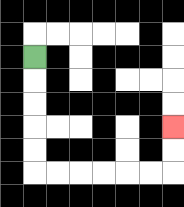{'start': '[1, 2]', 'end': '[7, 5]', 'path_directions': 'D,D,D,D,D,R,R,R,R,R,R,U,U', 'path_coordinates': '[[1, 2], [1, 3], [1, 4], [1, 5], [1, 6], [1, 7], [2, 7], [3, 7], [4, 7], [5, 7], [6, 7], [7, 7], [7, 6], [7, 5]]'}